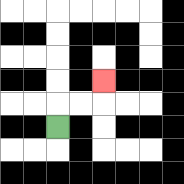{'start': '[2, 5]', 'end': '[4, 3]', 'path_directions': 'U,R,R,U', 'path_coordinates': '[[2, 5], [2, 4], [3, 4], [4, 4], [4, 3]]'}